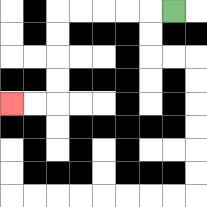{'start': '[7, 0]', 'end': '[0, 4]', 'path_directions': 'L,L,L,L,L,D,D,D,D,L,L', 'path_coordinates': '[[7, 0], [6, 0], [5, 0], [4, 0], [3, 0], [2, 0], [2, 1], [2, 2], [2, 3], [2, 4], [1, 4], [0, 4]]'}